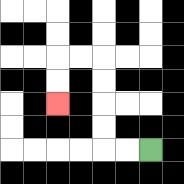{'start': '[6, 6]', 'end': '[2, 4]', 'path_directions': 'L,L,U,U,U,U,L,L,D,D', 'path_coordinates': '[[6, 6], [5, 6], [4, 6], [4, 5], [4, 4], [4, 3], [4, 2], [3, 2], [2, 2], [2, 3], [2, 4]]'}